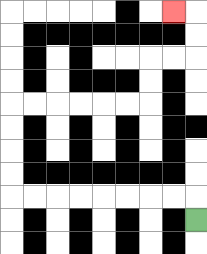{'start': '[8, 9]', 'end': '[7, 0]', 'path_directions': 'U,L,L,L,L,L,L,L,L,U,U,U,U,R,R,R,R,R,R,U,U,R,R,U,U,L', 'path_coordinates': '[[8, 9], [8, 8], [7, 8], [6, 8], [5, 8], [4, 8], [3, 8], [2, 8], [1, 8], [0, 8], [0, 7], [0, 6], [0, 5], [0, 4], [1, 4], [2, 4], [3, 4], [4, 4], [5, 4], [6, 4], [6, 3], [6, 2], [7, 2], [8, 2], [8, 1], [8, 0], [7, 0]]'}